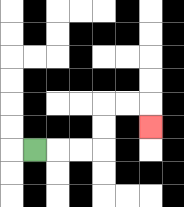{'start': '[1, 6]', 'end': '[6, 5]', 'path_directions': 'R,R,R,U,U,R,R,D', 'path_coordinates': '[[1, 6], [2, 6], [3, 6], [4, 6], [4, 5], [4, 4], [5, 4], [6, 4], [6, 5]]'}